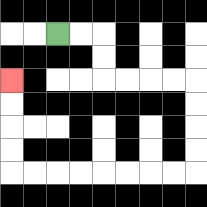{'start': '[2, 1]', 'end': '[0, 3]', 'path_directions': 'R,R,D,D,R,R,R,R,D,D,D,D,L,L,L,L,L,L,L,L,U,U,U,U', 'path_coordinates': '[[2, 1], [3, 1], [4, 1], [4, 2], [4, 3], [5, 3], [6, 3], [7, 3], [8, 3], [8, 4], [8, 5], [8, 6], [8, 7], [7, 7], [6, 7], [5, 7], [4, 7], [3, 7], [2, 7], [1, 7], [0, 7], [0, 6], [0, 5], [0, 4], [0, 3]]'}